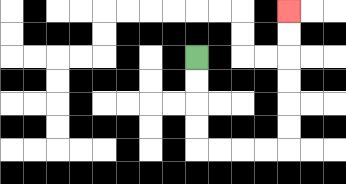{'start': '[8, 2]', 'end': '[12, 0]', 'path_directions': 'D,D,D,D,R,R,R,R,U,U,U,U,U,U', 'path_coordinates': '[[8, 2], [8, 3], [8, 4], [8, 5], [8, 6], [9, 6], [10, 6], [11, 6], [12, 6], [12, 5], [12, 4], [12, 3], [12, 2], [12, 1], [12, 0]]'}